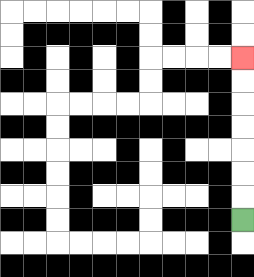{'start': '[10, 9]', 'end': '[10, 2]', 'path_directions': 'U,U,U,U,U,U,U', 'path_coordinates': '[[10, 9], [10, 8], [10, 7], [10, 6], [10, 5], [10, 4], [10, 3], [10, 2]]'}